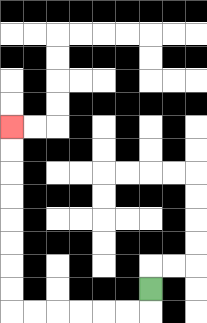{'start': '[6, 12]', 'end': '[0, 5]', 'path_directions': 'D,L,L,L,L,L,L,U,U,U,U,U,U,U,U', 'path_coordinates': '[[6, 12], [6, 13], [5, 13], [4, 13], [3, 13], [2, 13], [1, 13], [0, 13], [0, 12], [0, 11], [0, 10], [0, 9], [0, 8], [0, 7], [0, 6], [0, 5]]'}